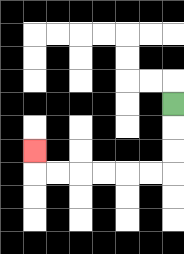{'start': '[7, 4]', 'end': '[1, 6]', 'path_directions': 'D,D,D,L,L,L,L,L,L,U', 'path_coordinates': '[[7, 4], [7, 5], [7, 6], [7, 7], [6, 7], [5, 7], [4, 7], [3, 7], [2, 7], [1, 7], [1, 6]]'}